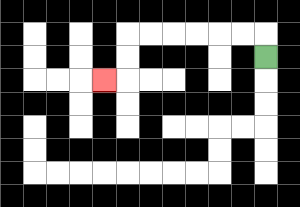{'start': '[11, 2]', 'end': '[4, 3]', 'path_directions': 'U,L,L,L,L,L,L,D,D,L', 'path_coordinates': '[[11, 2], [11, 1], [10, 1], [9, 1], [8, 1], [7, 1], [6, 1], [5, 1], [5, 2], [5, 3], [4, 3]]'}